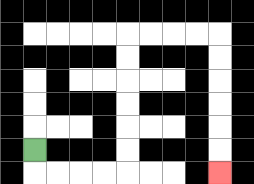{'start': '[1, 6]', 'end': '[9, 7]', 'path_directions': 'D,R,R,R,R,U,U,U,U,U,U,R,R,R,R,D,D,D,D,D,D', 'path_coordinates': '[[1, 6], [1, 7], [2, 7], [3, 7], [4, 7], [5, 7], [5, 6], [5, 5], [5, 4], [5, 3], [5, 2], [5, 1], [6, 1], [7, 1], [8, 1], [9, 1], [9, 2], [9, 3], [9, 4], [9, 5], [9, 6], [9, 7]]'}